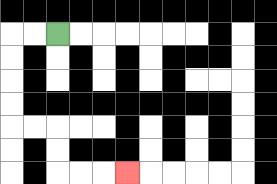{'start': '[2, 1]', 'end': '[5, 7]', 'path_directions': 'L,L,D,D,D,D,R,R,D,D,R,R,R', 'path_coordinates': '[[2, 1], [1, 1], [0, 1], [0, 2], [0, 3], [0, 4], [0, 5], [1, 5], [2, 5], [2, 6], [2, 7], [3, 7], [4, 7], [5, 7]]'}